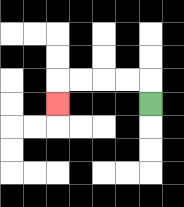{'start': '[6, 4]', 'end': '[2, 4]', 'path_directions': 'U,L,L,L,L,D', 'path_coordinates': '[[6, 4], [6, 3], [5, 3], [4, 3], [3, 3], [2, 3], [2, 4]]'}